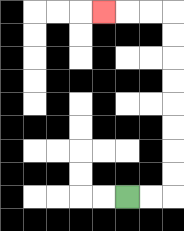{'start': '[5, 8]', 'end': '[4, 0]', 'path_directions': 'R,R,U,U,U,U,U,U,U,U,L,L,L', 'path_coordinates': '[[5, 8], [6, 8], [7, 8], [7, 7], [7, 6], [7, 5], [7, 4], [7, 3], [7, 2], [7, 1], [7, 0], [6, 0], [5, 0], [4, 0]]'}